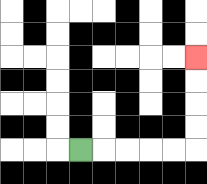{'start': '[3, 6]', 'end': '[8, 2]', 'path_directions': 'R,R,R,R,R,U,U,U,U', 'path_coordinates': '[[3, 6], [4, 6], [5, 6], [6, 6], [7, 6], [8, 6], [8, 5], [8, 4], [8, 3], [8, 2]]'}